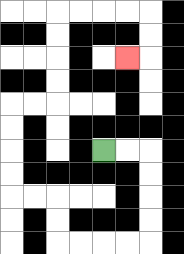{'start': '[4, 6]', 'end': '[5, 2]', 'path_directions': 'R,R,D,D,D,D,L,L,L,L,U,U,L,L,U,U,U,U,R,R,U,U,U,U,R,R,R,R,D,D,L', 'path_coordinates': '[[4, 6], [5, 6], [6, 6], [6, 7], [6, 8], [6, 9], [6, 10], [5, 10], [4, 10], [3, 10], [2, 10], [2, 9], [2, 8], [1, 8], [0, 8], [0, 7], [0, 6], [0, 5], [0, 4], [1, 4], [2, 4], [2, 3], [2, 2], [2, 1], [2, 0], [3, 0], [4, 0], [5, 0], [6, 0], [6, 1], [6, 2], [5, 2]]'}